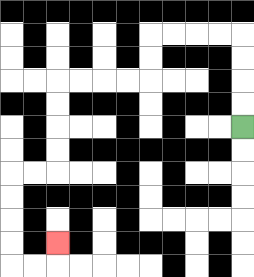{'start': '[10, 5]', 'end': '[2, 10]', 'path_directions': 'U,U,U,U,L,L,L,L,D,D,L,L,L,L,D,D,D,D,L,L,D,D,D,D,R,R,U', 'path_coordinates': '[[10, 5], [10, 4], [10, 3], [10, 2], [10, 1], [9, 1], [8, 1], [7, 1], [6, 1], [6, 2], [6, 3], [5, 3], [4, 3], [3, 3], [2, 3], [2, 4], [2, 5], [2, 6], [2, 7], [1, 7], [0, 7], [0, 8], [0, 9], [0, 10], [0, 11], [1, 11], [2, 11], [2, 10]]'}